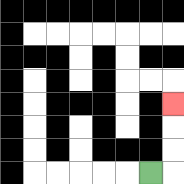{'start': '[6, 7]', 'end': '[7, 4]', 'path_directions': 'R,U,U,U', 'path_coordinates': '[[6, 7], [7, 7], [7, 6], [7, 5], [7, 4]]'}